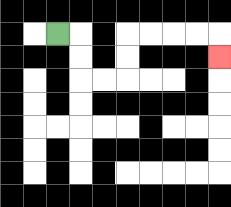{'start': '[2, 1]', 'end': '[9, 2]', 'path_directions': 'R,D,D,R,R,U,U,R,R,R,R,D', 'path_coordinates': '[[2, 1], [3, 1], [3, 2], [3, 3], [4, 3], [5, 3], [5, 2], [5, 1], [6, 1], [7, 1], [8, 1], [9, 1], [9, 2]]'}